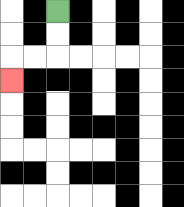{'start': '[2, 0]', 'end': '[0, 3]', 'path_directions': 'D,D,L,L,D', 'path_coordinates': '[[2, 0], [2, 1], [2, 2], [1, 2], [0, 2], [0, 3]]'}